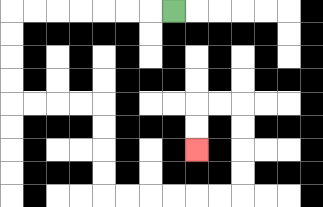{'start': '[7, 0]', 'end': '[8, 6]', 'path_directions': 'L,L,L,L,L,L,L,D,D,D,D,R,R,R,R,D,D,D,D,R,R,R,R,R,R,U,U,U,U,L,L,D,D', 'path_coordinates': '[[7, 0], [6, 0], [5, 0], [4, 0], [3, 0], [2, 0], [1, 0], [0, 0], [0, 1], [0, 2], [0, 3], [0, 4], [1, 4], [2, 4], [3, 4], [4, 4], [4, 5], [4, 6], [4, 7], [4, 8], [5, 8], [6, 8], [7, 8], [8, 8], [9, 8], [10, 8], [10, 7], [10, 6], [10, 5], [10, 4], [9, 4], [8, 4], [8, 5], [8, 6]]'}